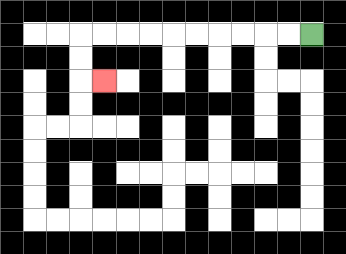{'start': '[13, 1]', 'end': '[4, 3]', 'path_directions': 'L,L,L,L,L,L,L,L,L,L,D,D,R', 'path_coordinates': '[[13, 1], [12, 1], [11, 1], [10, 1], [9, 1], [8, 1], [7, 1], [6, 1], [5, 1], [4, 1], [3, 1], [3, 2], [3, 3], [4, 3]]'}